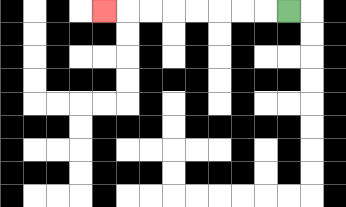{'start': '[12, 0]', 'end': '[4, 0]', 'path_directions': 'L,L,L,L,L,L,L,L', 'path_coordinates': '[[12, 0], [11, 0], [10, 0], [9, 0], [8, 0], [7, 0], [6, 0], [5, 0], [4, 0]]'}